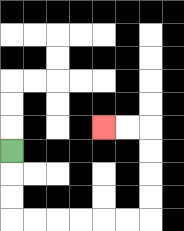{'start': '[0, 6]', 'end': '[4, 5]', 'path_directions': 'D,D,D,R,R,R,R,R,R,U,U,U,U,L,L', 'path_coordinates': '[[0, 6], [0, 7], [0, 8], [0, 9], [1, 9], [2, 9], [3, 9], [4, 9], [5, 9], [6, 9], [6, 8], [6, 7], [6, 6], [6, 5], [5, 5], [4, 5]]'}